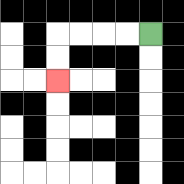{'start': '[6, 1]', 'end': '[2, 3]', 'path_directions': 'L,L,L,L,D,D', 'path_coordinates': '[[6, 1], [5, 1], [4, 1], [3, 1], [2, 1], [2, 2], [2, 3]]'}